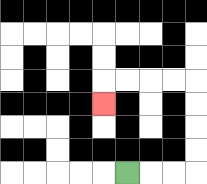{'start': '[5, 7]', 'end': '[4, 4]', 'path_directions': 'R,R,R,U,U,U,U,L,L,L,L,D', 'path_coordinates': '[[5, 7], [6, 7], [7, 7], [8, 7], [8, 6], [8, 5], [8, 4], [8, 3], [7, 3], [6, 3], [5, 3], [4, 3], [4, 4]]'}